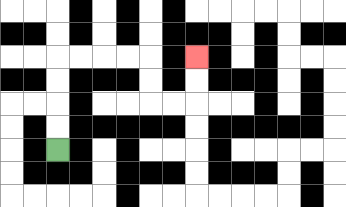{'start': '[2, 6]', 'end': '[8, 2]', 'path_directions': 'U,U,U,U,R,R,R,R,D,D,R,R,U,U', 'path_coordinates': '[[2, 6], [2, 5], [2, 4], [2, 3], [2, 2], [3, 2], [4, 2], [5, 2], [6, 2], [6, 3], [6, 4], [7, 4], [8, 4], [8, 3], [8, 2]]'}